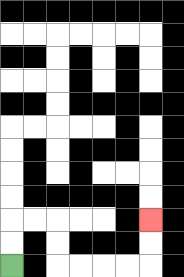{'start': '[0, 11]', 'end': '[6, 9]', 'path_directions': 'U,U,R,R,D,D,R,R,R,R,U,U', 'path_coordinates': '[[0, 11], [0, 10], [0, 9], [1, 9], [2, 9], [2, 10], [2, 11], [3, 11], [4, 11], [5, 11], [6, 11], [6, 10], [6, 9]]'}